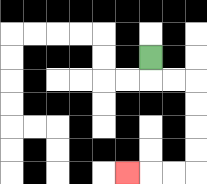{'start': '[6, 2]', 'end': '[5, 7]', 'path_directions': 'D,R,R,D,D,D,D,L,L,L', 'path_coordinates': '[[6, 2], [6, 3], [7, 3], [8, 3], [8, 4], [8, 5], [8, 6], [8, 7], [7, 7], [6, 7], [5, 7]]'}